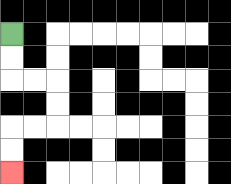{'start': '[0, 1]', 'end': '[0, 7]', 'path_directions': 'D,D,R,R,D,D,L,L,D,D', 'path_coordinates': '[[0, 1], [0, 2], [0, 3], [1, 3], [2, 3], [2, 4], [2, 5], [1, 5], [0, 5], [0, 6], [0, 7]]'}